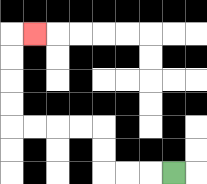{'start': '[7, 7]', 'end': '[1, 1]', 'path_directions': 'L,L,L,U,U,L,L,L,L,U,U,U,U,R', 'path_coordinates': '[[7, 7], [6, 7], [5, 7], [4, 7], [4, 6], [4, 5], [3, 5], [2, 5], [1, 5], [0, 5], [0, 4], [0, 3], [0, 2], [0, 1], [1, 1]]'}